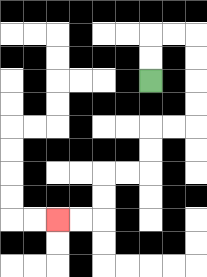{'start': '[6, 3]', 'end': '[2, 9]', 'path_directions': 'U,U,R,R,D,D,D,D,L,L,D,D,L,L,D,D,L,L', 'path_coordinates': '[[6, 3], [6, 2], [6, 1], [7, 1], [8, 1], [8, 2], [8, 3], [8, 4], [8, 5], [7, 5], [6, 5], [6, 6], [6, 7], [5, 7], [4, 7], [4, 8], [4, 9], [3, 9], [2, 9]]'}